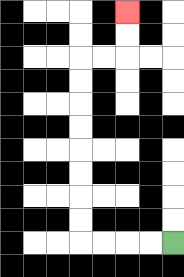{'start': '[7, 10]', 'end': '[5, 0]', 'path_directions': 'L,L,L,L,U,U,U,U,U,U,U,U,R,R,U,U', 'path_coordinates': '[[7, 10], [6, 10], [5, 10], [4, 10], [3, 10], [3, 9], [3, 8], [3, 7], [3, 6], [3, 5], [3, 4], [3, 3], [3, 2], [4, 2], [5, 2], [5, 1], [5, 0]]'}